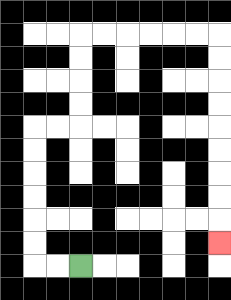{'start': '[3, 11]', 'end': '[9, 10]', 'path_directions': 'L,L,U,U,U,U,U,U,R,R,U,U,U,U,R,R,R,R,R,R,D,D,D,D,D,D,D,D,D', 'path_coordinates': '[[3, 11], [2, 11], [1, 11], [1, 10], [1, 9], [1, 8], [1, 7], [1, 6], [1, 5], [2, 5], [3, 5], [3, 4], [3, 3], [3, 2], [3, 1], [4, 1], [5, 1], [6, 1], [7, 1], [8, 1], [9, 1], [9, 2], [9, 3], [9, 4], [9, 5], [9, 6], [9, 7], [9, 8], [9, 9], [9, 10]]'}